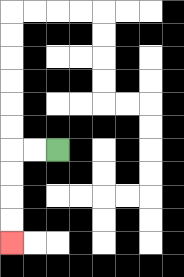{'start': '[2, 6]', 'end': '[0, 10]', 'path_directions': 'L,L,D,D,D,D', 'path_coordinates': '[[2, 6], [1, 6], [0, 6], [0, 7], [0, 8], [0, 9], [0, 10]]'}